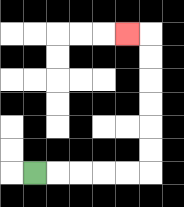{'start': '[1, 7]', 'end': '[5, 1]', 'path_directions': 'R,R,R,R,R,U,U,U,U,U,U,L', 'path_coordinates': '[[1, 7], [2, 7], [3, 7], [4, 7], [5, 7], [6, 7], [6, 6], [6, 5], [6, 4], [6, 3], [6, 2], [6, 1], [5, 1]]'}